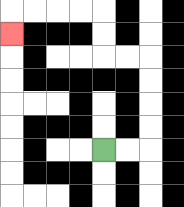{'start': '[4, 6]', 'end': '[0, 1]', 'path_directions': 'R,R,U,U,U,U,L,L,U,U,L,L,L,L,D', 'path_coordinates': '[[4, 6], [5, 6], [6, 6], [6, 5], [6, 4], [6, 3], [6, 2], [5, 2], [4, 2], [4, 1], [4, 0], [3, 0], [2, 0], [1, 0], [0, 0], [0, 1]]'}